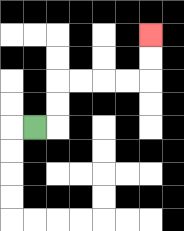{'start': '[1, 5]', 'end': '[6, 1]', 'path_directions': 'R,U,U,R,R,R,R,U,U', 'path_coordinates': '[[1, 5], [2, 5], [2, 4], [2, 3], [3, 3], [4, 3], [5, 3], [6, 3], [6, 2], [6, 1]]'}